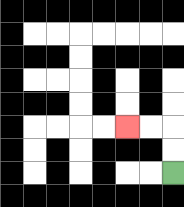{'start': '[7, 7]', 'end': '[5, 5]', 'path_directions': 'U,U,L,L', 'path_coordinates': '[[7, 7], [7, 6], [7, 5], [6, 5], [5, 5]]'}